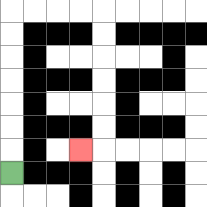{'start': '[0, 7]', 'end': '[3, 6]', 'path_directions': 'U,U,U,U,U,U,U,R,R,R,R,D,D,D,D,D,D,L', 'path_coordinates': '[[0, 7], [0, 6], [0, 5], [0, 4], [0, 3], [0, 2], [0, 1], [0, 0], [1, 0], [2, 0], [3, 0], [4, 0], [4, 1], [4, 2], [4, 3], [4, 4], [4, 5], [4, 6], [3, 6]]'}